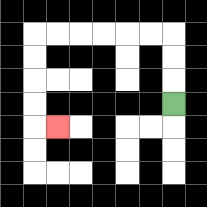{'start': '[7, 4]', 'end': '[2, 5]', 'path_directions': 'U,U,U,L,L,L,L,L,L,D,D,D,D,R', 'path_coordinates': '[[7, 4], [7, 3], [7, 2], [7, 1], [6, 1], [5, 1], [4, 1], [3, 1], [2, 1], [1, 1], [1, 2], [1, 3], [1, 4], [1, 5], [2, 5]]'}